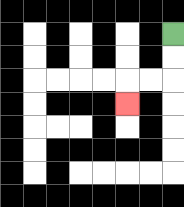{'start': '[7, 1]', 'end': '[5, 4]', 'path_directions': 'D,D,L,L,D', 'path_coordinates': '[[7, 1], [7, 2], [7, 3], [6, 3], [5, 3], [5, 4]]'}